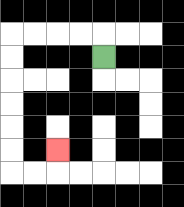{'start': '[4, 2]', 'end': '[2, 6]', 'path_directions': 'U,L,L,L,L,D,D,D,D,D,D,R,R,U', 'path_coordinates': '[[4, 2], [4, 1], [3, 1], [2, 1], [1, 1], [0, 1], [0, 2], [0, 3], [0, 4], [0, 5], [0, 6], [0, 7], [1, 7], [2, 7], [2, 6]]'}